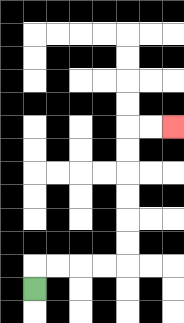{'start': '[1, 12]', 'end': '[7, 5]', 'path_directions': 'U,R,R,R,R,U,U,U,U,U,U,R,R', 'path_coordinates': '[[1, 12], [1, 11], [2, 11], [3, 11], [4, 11], [5, 11], [5, 10], [5, 9], [5, 8], [5, 7], [5, 6], [5, 5], [6, 5], [7, 5]]'}